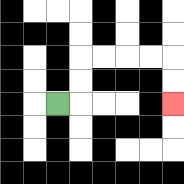{'start': '[2, 4]', 'end': '[7, 4]', 'path_directions': 'R,U,U,R,R,R,R,D,D', 'path_coordinates': '[[2, 4], [3, 4], [3, 3], [3, 2], [4, 2], [5, 2], [6, 2], [7, 2], [7, 3], [7, 4]]'}